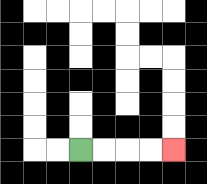{'start': '[3, 6]', 'end': '[7, 6]', 'path_directions': 'R,R,R,R', 'path_coordinates': '[[3, 6], [4, 6], [5, 6], [6, 6], [7, 6]]'}